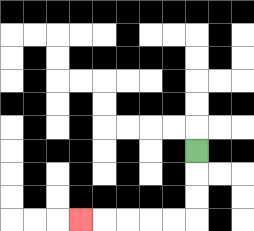{'start': '[8, 6]', 'end': '[3, 9]', 'path_directions': 'D,D,D,L,L,L,L,L', 'path_coordinates': '[[8, 6], [8, 7], [8, 8], [8, 9], [7, 9], [6, 9], [5, 9], [4, 9], [3, 9]]'}